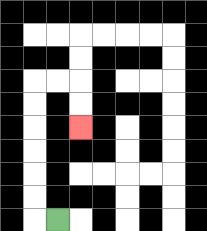{'start': '[2, 9]', 'end': '[3, 5]', 'path_directions': 'L,U,U,U,U,U,U,R,R,D,D', 'path_coordinates': '[[2, 9], [1, 9], [1, 8], [1, 7], [1, 6], [1, 5], [1, 4], [1, 3], [2, 3], [3, 3], [3, 4], [3, 5]]'}